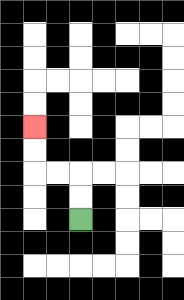{'start': '[3, 9]', 'end': '[1, 5]', 'path_directions': 'U,U,L,L,U,U', 'path_coordinates': '[[3, 9], [3, 8], [3, 7], [2, 7], [1, 7], [1, 6], [1, 5]]'}